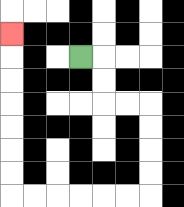{'start': '[3, 2]', 'end': '[0, 1]', 'path_directions': 'R,D,D,R,R,D,D,D,D,L,L,L,L,L,L,U,U,U,U,U,U,U', 'path_coordinates': '[[3, 2], [4, 2], [4, 3], [4, 4], [5, 4], [6, 4], [6, 5], [6, 6], [6, 7], [6, 8], [5, 8], [4, 8], [3, 8], [2, 8], [1, 8], [0, 8], [0, 7], [0, 6], [0, 5], [0, 4], [0, 3], [0, 2], [0, 1]]'}